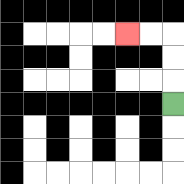{'start': '[7, 4]', 'end': '[5, 1]', 'path_directions': 'U,U,U,L,L', 'path_coordinates': '[[7, 4], [7, 3], [7, 2], [7, 1], [6, 1], [5, 1]]'}